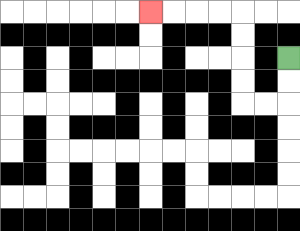{'start': '[12, 2]', 'end': '[6, 0]', 'path_directions': 'D,D,L,L,U,U,U,U,L,L,L,L', 'path_coordinates': '[[12, 2], [12, 3], [12, 4], [11, 4], [10, 4], [10, 3], [10, 2], [10, 1], [10, 0], [9, 0], [8, 0], [7, 0], [6, 0]]'}